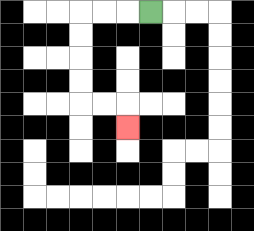{'start': '[6, 0]', 'end': '[5, 5]', 'path_directions': 'L,L,L,D,D,D,D,R,R,D', 'path_coordinates': '[[6, 0], [5, 0], [4, 0], [3, 0], [3, 1], [3, 2], [3, 3], [3, 4], [4, 4], [5, 4], [5, 5]]'}